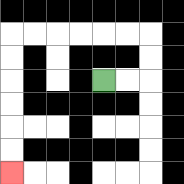{'start': '[4, 3]', 'end': '[0, 7]', 'path_directions': 'R,R,U,U,L,L,L,L,L,L,D,D,D,D,D,D', 'path_coordinates': '[[4, 3], [5, 3], [6, 3], [6, 2], [6, 1], [5, 1], [4, 1], [3, 1], [2, 1], [1, 1], [0, 1], [0, 2], [0, 3], [0, 4], [0, 5], [0, 6], [0, 7]]'}